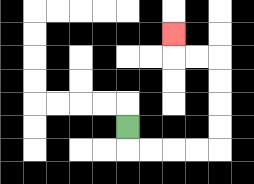{'start': '[5, 5]', 'end': '[7, 1]', 'path_directions': 'D,R,R,R,R,U,U,U,U,L,L,U', 'path_coordinates': '[[5, 5], [5, 6], [6, 6], [7, 6], [8, 6], [9, 6], [9, 5], [9, 4], [9, 3], [9, 2], [8, 2], [7, 2], [7, 1]]'}